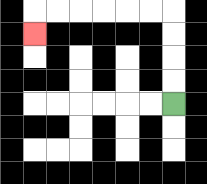{'start': '[7, 4]', 'end': '[1, 1]', 'path_directions': 'U,U,U,U,L,L,L,L,L,L,D', 'path_coordinates': '[[7, 4], [7, 3], [7, 2], [7, 1], [7, 0], [6, 0], [5, 0], [4, 0], [3, 0], [2, 0], [1, 0], [1, 1]]'}